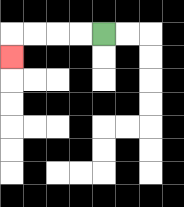{'start': '[4, 1]', 'end': '[0, 2]', 'path_directions': 'L,L,L,L,D', 'path_coordinates': '[[4, 1], [3, 1], [2, 1], [1, 1], [0, 1], [0, 2]]'}